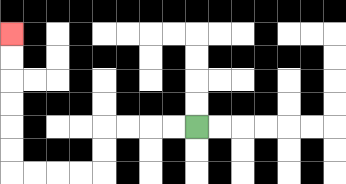{'start': '[8, 5]', 'end': '[0, 1]', 'path_directions': 'L,L,L,L,D,D,L,L,L,L,U,U,U,U,U,U', 'path_coordinates': '[[8, 5], [7, 5], [6, 5], [5, 5], [4, 5], [4, 6], [4, 7], [3, 7], [2, 7], [1, 7], [0, 7], [0, 6], [0, 5], [0, 4], [0, 3], [0, 2], [0, 1]]'}